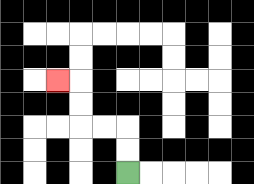{'start': '[5, 7]', 'end': '[2, 3]', 'path_directions': 'U,U,L,L,U,U,L', 'path_coordinates': '[[5, 7], [5, 6], [5, 5], [4, 5], [3, 5], [3, 4], [3, 3], [2, 3]]'}